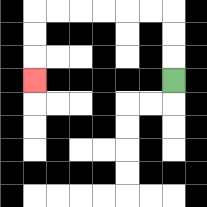{'start': '[7, 3]', 'end': '[1, 3]', 'path_directions': 'U,U,U,L,L,L,L,L,L,D,D,D', 'path_coordinates': '[[7, 3], [7, 2], [7, 1], [7, 0], [6, 0], [5, 0], [4, 0], [3, 0], [2, 0], [1, 0], [1, 1], [1, 2], [1, 3]]'}